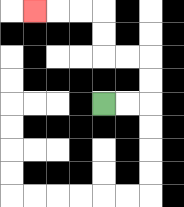{'start': '[4, 4]', 'end': '[1, 0]', 'path_directions': 'R,R,U,U,L,L,U,U,L,L,L', 'path_coordinates': '[[4, 4], [5, 4], [6, 4], [6, 3], [6, 2], [5, 2], [4, 2], [4, 1], [4, 0], [3, 0], [2, 0], [1, 0]]'}